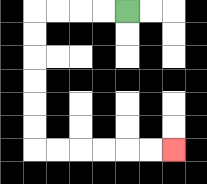{'start': '[5, 0]', 'end': '[7, 6]', 'path_directions': 'L,L,L,L,D,D,D,D,D,D,R,R,R,R,R,R', 'path_coordinates': '[[5, 0], [4, 0], [3, 0], [2, 0], [1, 0], [1, 1], [1, 2], [1, 3], [1, 4], [1, 5], [1, 6], [2, 6], [3, 6], [4, 6], [5, 6], [6, 6], [7, 6]]'}